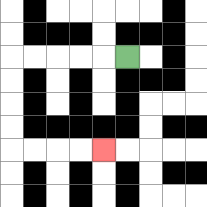{'start': '[5, 2]', 'end': '[4, 6]', 'path_directions': 'L,L,L,L,L,D,D,D,D,R,R,R,R', 'path_coordinates': '[[5, 2], [4, 2], [3, 2], [2, 2], [1, 2], [0, 2], [0, 3], [0, 4], [0, 5], [0, 6], [1, 6], [2, 6], [3, 6], [4, 6]]'}